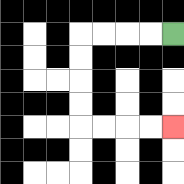{'start': '[7, 1]', 'end': '[7, 5]', 'path_directions': 'L,L,L,L,D,D,D,D,R,R,R,R', 'path_coordinates': '[[7, 1], [6, 1], [5, 1], [4, 1], [3, 1], [3, 2], [3, 3], [3, 4], [3, 5], [4, 5], [5, 5], [6, 5], [7, 5]]'}